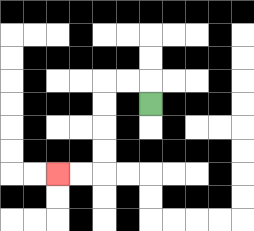{'start': '[6, 4]', 'end': '[2, 7]', 'path_directions': 'U,L,L,D,D,D,D,L,L', 'path_coordinates': '[[6, 4], [6, 3], [5, 3], [4, 3], [4, 4], [4, 5], [4, 6], [4, 7], [3, 7], [2, 7]]'}